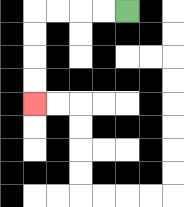{'start': '[5, 0]', 'end': '[1, 4]', 'path_directions': 'L,L,L,L,D,D,D,D', 'path_coordinates': '[[5, 0], [4, 0], [3, 0], [2, 0], [1, 0], [1, 1], [1, 2], [1, 3], [1, 4]]'}